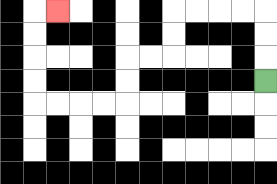{'start': '[11, 3]', 'end': '[2, 0]', 'path_directions': 'U,U,U,L,L,L,L,D,D,L,L,D,D,L,L,L,L,U,U,U,U,R', 'path_coordinates': '[[11, 3], [11, 2], [11, 1], [11, 0], [10, 0], [9, 0], [8, 0], [7, 0], [7, 1], [7, 2], [6, 2], [5, 2], [5, 3], [5, 4], [4, 4], [3, 4], [2, 4], [1, 4], [1, 3], [1, 2], [1, 1], [1, 0], [2, 0]]'}